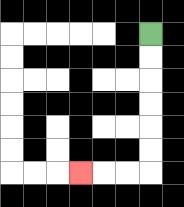{'start': '[6, 1]', 'end': '[3, 7]', 'path_directions': 'D,D,D,D,D,D,L,L,L', 'path_coordinates': '[[6, 1], [6, 2], [6, 3], [6, 4], [6, 5], [6, 6], [6, 7], [5, 7], [4, 7], [3, 7]]'}